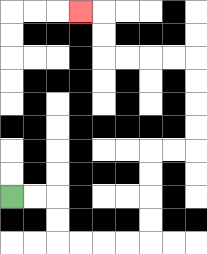{'start': '[0, 8]', 'end': '[3, 0]', 'path_directions': 'R,R,D,D,R,R,R,R,U,U,U,U,R,R,U,U,U,U,L,L,L,L,U,U,L', 'path_coordinates': '[[0, 8], [1, 8], [2, 8], [2, 9], [2, 10], [3, 10], [4, 10], [5, 10], [6, 10], [6, 9], [6, 8], [6, 7], [6, 6], [7, 6], [8, 6], [8, 5], [8, 4], [8, 3], [8, 2], [7, 2], [6, 2], [5, 2], [4, 2], [4, 1], [4, 0], [3, 0]]'}